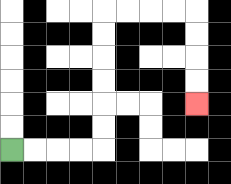{'start': '[0, 6]', 'end': '[8, 4]', 'path_directions': 'R,R,R,R,U,U,U,U,U,U,R,R,R,R,D,D,D,D', 'path_coordinates': '[[0, 6], [1, 6], [2, 6], [3, 6], [4, 6], [4, 5], [4, 4], [4, 3], [4, 2], [4, 1], [4, 0], [5, 0], [6, 0], [7, 0], [8, 0], [8, 1], [8, 2], [8, 3], [8, 4]]'}